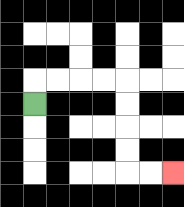{'start': '[1, 4]', 'end': '[7, 7]', 'path_directions': 'U,R,R,R,R,D,D,D,D,R,R', 'path_coordinates': '[[1, 4], [1, 3], [2, 3], [3, 3], [4, 3], [5, 3], [5, 4], [5, 5], [5, 6], [5, 7], [6, 7], [7, 7]]'}